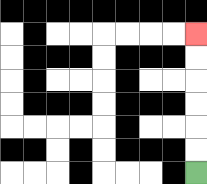{'start': '[8, 7]', 'end': '[8, 1]', 'path_directions': 'U,U,U,U,U,U', 'path_coordinates': '[[8, 7], [8, 6], [8, 5], [8, 4], [8, 3], [8, 2], [8, 1]]'}